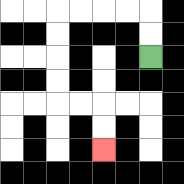{'start': '[6, 2]', 'end': '[4, 6]', 'path_directions': 'U,U,L,L,L,L,D,D,D,D,R,R,D,D', 'path_coordinates': '[[6, 2], [6, 1], [6, 0], [5, 0], [4, 0], [3, 0], [2, 0], [2, 1], [2, 2], [2, 3], [2, 4], [3, 4], [4, 4], [4, 5], [4, 6]]'}